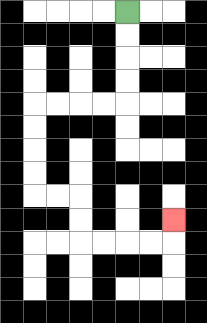{'start': '[5, 0]', 'end': '[7, 9]', 'path_directions': 'D,D,D,D,L,L,L,L,D,D,D,D,R,R,D,D,R,R,R,R,U', 'path_coordinates': '[[5, 0], [5, 1], [5, 2], [5, 3], [5, 4], [4, 4], [3, 4], [2, 4], [1, 4], [1, 5], [1, 6], [1, 7], [1, 8], [2, 8], [3, 8], [3, 9], [3, 10], [4, 10], [5, 10], [6, 10], [7, 10], [7, 9]]'}